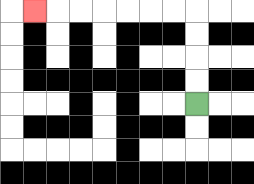{'start': '[8, 4]', 'end': '[1, 0]', 'path_directions': 'U,U,U,U,L,L,L,L,L,L,L', 'path_coordinates': '[[8, 4], [8, 3], [8, 2], [8, 1], [8, 0], [7, 0], [6, 0], [5, 0], [4, 0], [3, 0], [2, 0], [1, 0]]'}